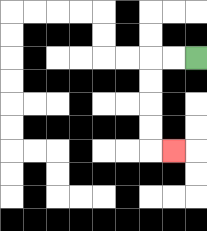{'start': '[8, 2]', 'end': '[7, 6]', 'path_directions': 'L,L,D,D,D,D,R', 'path_coordinates': '[[8, 2], [7, 2], [6, 2], [6, 3], [6, 4], [6, 5], [6, 6], [7, 6]]'}